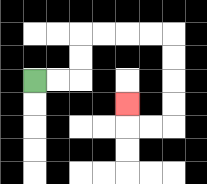{'start': '[1, 3]', 'end': '[5, 4]', 'path_directions': 'R,R,U,U,R,R,R,R,D,D,D,D,L,L,U', 'path_coordinates': '[[1, 3], [2, 3], [3, 3], [3, 2], [3, 1], [4, 1], [5, 1], [6, 1], [7, 1], [7, 2], [7, 3], [7, 4], [7, 5], [6, 5], [5, 5], [5, 4]]'}